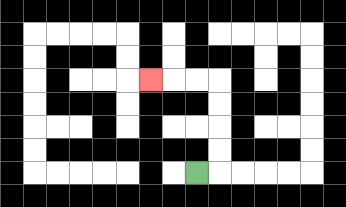{'start': '[8, 7]', 'end': '[6, 3]', 'path_directions': 'R,U,U,U,U,L,L,L', 'path_coordinates': '[[8, 7], [9, 7], [9, 6], [9, 5], [9, 4], [9, 3], [8, 3], [7, 3], [6, 3]]'}